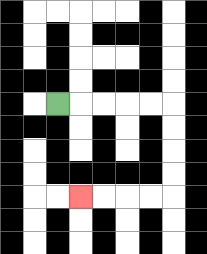{'start': '[2, 4]', 'end': '[3, 8]', 'path_directions': 'R,R,R,R,R,D,D,D,D,L,L,L,L', 'path_coordinates': '[[2, 4], [3, 4], [4, 4], [5, 4], [6, 4], [7, 4], [7, 5], [7, 6], [7, 7], [7, 8], [6, 8], [5, 8], [4, 8], [3, 8]]'}